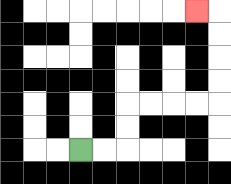{'start': '[3, 6]', 'end': '[8, 0]', 'path_directions': 'R,R,U,U,R,R,R,R,U,U,U,U,L', 'path_coordinates': '[[3, 6], [4, 6], [5, 6], [5, 5], [5, 4], [6, 4], [7, 4], [8, 4], [9, 4], [9, 3], [9, 2], [9, 1], [9, 0], [8, 0]]'}